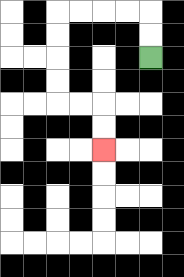{'start': '[6, 2]', 'end': '[4, 6]', 'path_directions': 'U,U,L,L,L,L,D,D,D,D,R,R,D,D', 'path_coordinates': '[[6, 2], [6, 1], [6, 0], [5, 0], [4, 0], [3, 0], [2, 0], [2, 1], [2, 2], [2, 3], [2, 4], [3, 4], [4, 4], [4, 5], [4, 6]]'}